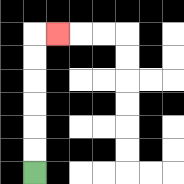{'start': '[1, 7]', 'end': '[2, 1]', 'path_directions': 'U,U,U,U,U,U,R', 'path_coordinates': '[[1, 7], [1, 6], [1, 5], [1, 4], [1, 3], [1, 2], [1, 1], [2, 1]]'}